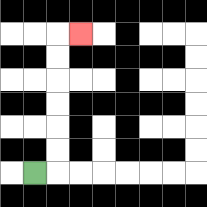{'start': '[1, 7]', 'end': '[3, 1]', 'path_directions': 'R,U,U,U,U,U,U,R', 'path_coordinates': '[[1, 7], [2, 7], [2, 6], [2, 5], [2, 4], [2, 3], [2, 2], [2, 1], [3, 1]]'}